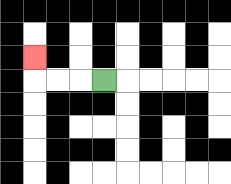{'start': '[4, 3]', 'end': '[1, 2]', 'path_directions': 'L,L,L,U', 'path_coordinates': '[[4, 3], [3, 3], [2, 3], [1, 3], [1, 2]]'}